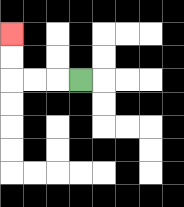{'start': '[3, 3]', 'end': '[0, 1]', 'path_directions': 'L,L,L,U,U', 'path_coordinates': '[[3, 3], [2, 3], [1, 3], [0, 3], [0, 2], [0, 1]]'}